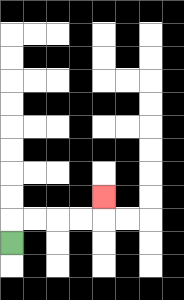{'start': '[0, 10]', 'end': '[4, 8]', 'path_directions': 'U,R,R,R,R,U', 'path_coordinates': '[[0, 10], [0, 9], [1, 9], [2, 9], [3, 9], [4, 9], [4, 8]]'}